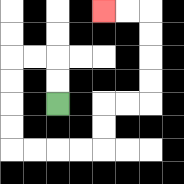{'start': '[2, 4]', 'end': '[4, 0]', 'path_directions': 'U,U,L,L,D,D,D,D,R,R,R,R,U,U,R,R,U,U,U,U,L,L', 'path_coordinates': '[[2, 4], [2, 3], [2, 2], [1, 2], [0, 2], [0, 3], [0, 4], [0, 5], [0, 6], [1, 6], [2, 6], [3, 6], [4, 6], [4, 5], [4, 4], [5, 4], [6, 4], [6, 3], [6, 2], [6, 1], [6, 0], [5, 0], [4, 0]]'}